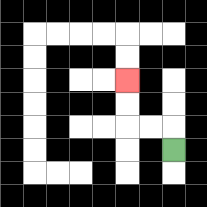{'start': '[7, 6]', 'end': '[5, 3]', 'path_directions': 'U,L,L,U,U', 'path_coordinates': '[[7, 6], [7, 5], [6, 5], [5, 5], [5, 4], [5, 3]]'}